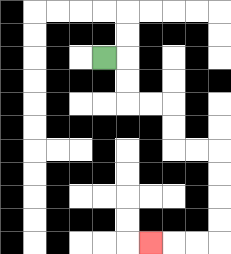{'start': '[4, 2]', 'end': '[6, 10]', 'path_directions': 'R,D,D,R,R,D,D,R,R,D,D,D,D,L,L,L', 'path_coordinates': '[[4, 2], [5, 2], [5, 3], [5, 4], [6, 4], [7, 4], [7, 5], [7, 6], [8, 6], [9, 6], [9, 7], [9, 8], [9, 9], [9, 10], [8, 10], [7, 10], [6, 10]]'}